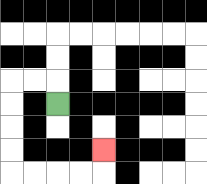{'start': '[2, 4]', 'end': '[4, 6]', 'path_directions': 'U,L,L,D,D,D,D,R,R,R,R,U', 'path_coordinates': '[[2, 4], [2, 3], [1, 3], [0, 3], [0, 4], [0, 5], [0, 6], [0, 7], [1, 7], [2, 7], [3, 7], [4, 7], [4, 6]]'}